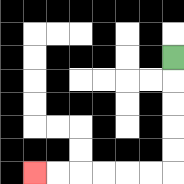{'start': '[7, 2]', 'end': '[1, 7]', 'path_directions': 'D,D,D,D,D,L,L,L,L,L,L', 'path_coordinates': '[[7, 2], [7, 3], [7, 4], [7, 5], [7, 6], [7, 7], [6, 7], [5, 7], [4, 7], [3, 7], [2, 7], [1, 7]]'}